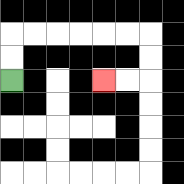{'start': '[0, 3]', 'end': '[4, 3]', 'path_directions': 'U,U,R,R,R,R,R,R,D,D,L,L', 'path_coordinates': '[[0, 3], [0, 2], [0, 1], [1, 1], [2, 1], [3, 1], [4, 1], [5, 1], [6, 1], [6, 2], [6, 3], [5, 3], [4, 3]]'}